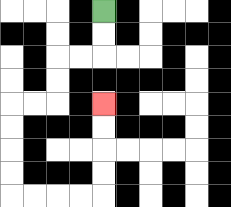{'start': '[4, 0]', 'end': '[4, 4]', 'path_directions': 'D,D,L,L,D,D,L,L,D,D,D,D,R,R,R,R,U,U,U,U', 'path_coordinates': '[[4, 0], [4, 1], [4, 2], [3, 2], [2, 2], [2, 3], [2, 4], [1, 4], [0, 4], [0, 5], [0, 6], [0, 7], [0, 8], [1, 8], [2, 8], [3, 8], [4, 8], [4, 7], [4, 6], [4, 5], [4, 4]]'}